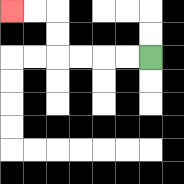{'start': '[6, 2]', 'end': '[0, 0]', 'path_directions': 'L,L,L,L,U,U,L,L', 'path_coordinates': '[[6, 2], [5, 2], [4, 2], [3, 2], [2, 2], [2, 1], [2, 0], [1, 0], [0, 0]]'}